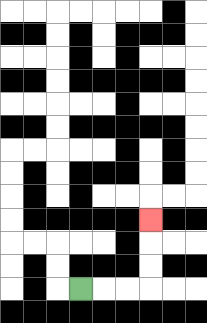{'start': '[3, 12]', 'end': '[6, 9]', 'path_directions': 'R,R,R,U,U,U', 'path_coordinates': '[[3, 12], [4, 12], [5, 12], [6, 12], [6, 11], [6, 10], [6, 9]]'}